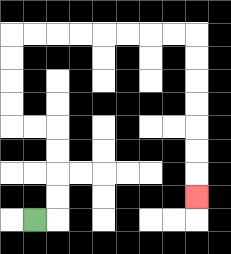{'start': '[1, 9]', 'end': '[8, 8]', 'path_directions': 'R,U,U,U,U,L,L,U,U,U,U,R,R,R,R,R,R,R,R,D,D,D,D,D,D,D', 'path_coordinates': '[[1, 9], [2, 9], [2, 8], [2, 7], [2, 6], [2, 5], [1, 5], [0, 5], [0, 4], [0, 3], [0, 2], [0, 1], [1, 1], [2, 1], [3, 1], [4, 1], [5, 1], [6, 1], [7, 1], [8, 1], [8, 2], [8, 3], [8, 4], [8, 5], [8, 6], [8, 7], [8, 8]]'}